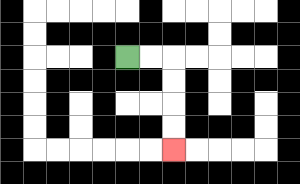{'start': '[5, 2]', 'end': '[7, 6]', 'path_directions': 'R,R,D,D,D,D', 'path_coordinates': '[[5, 2], [6, 2], [7, 2], [7, 3], [7, 4], [7, 5], [7, 6]]'}